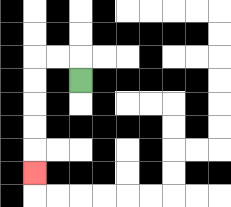{'start': '[3, 3]', 'end': '[1, 7]', 'path_directions': 'U,L,L,D,D,D,D,D', 'path_coordinates': '[[3, 3], [3, 2], [2, 2], [1, 2], [1, 3], [1, 4], [1, 5], [1, 6], [1, 7]]'}